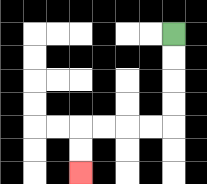{'start': '[7, 1]', 'end': '[3, 7]', 'path_directions': 'D,D,D,D,L,L,L,L,D,D', 'path_coordinates': '[[7, 1], [7, 2], [7, 3], [7, 4], [7, 5], [6, 5], [5, 5], [4, 5], [3, 5], [3, 6], [3, 7]]'}